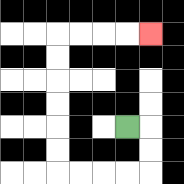{'start': '[5, 5]', 'end': '[6, 1]', 'path_directions': 'R,D,D,L,L,L,L,U,U,U,U,U,U,R,R,R,R', 'path_coordinates': '[[5, 5], [6, 5], [6, 6], [6, 7], [5, 7], [4, 7], [3, 7], [2, 7], [2, 6], [2, 5], [2, 4], [2, 3], [2, 2], [2, 1], [3, 1], [4, 1], [5, 1], [6, 1]]'}